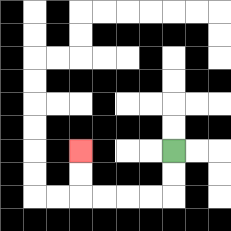{'start': '[7, 6]', 'end': '[3, 6]', 'path_directions': 'D,D,L,L,L,L,U,U', 'path_coordinates': '[[7, 6], [7, 7], [7, 8], [6, 8], [5, 8], [4, 8], [3, 8], [3, 7], [3, 6]]'}